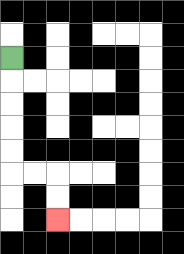{'start': '[0, 2]', 'end': '[2, 9]', 'path_directions': 'D,D,D,D,D,R,R,D,D', 'path_coordinates': '[[0, 2], [0, 3], [0, 4], [0, 5], [0, 6], [0, 7], [1, 7], [2, 7], [2, 8], [2, 9]]'}